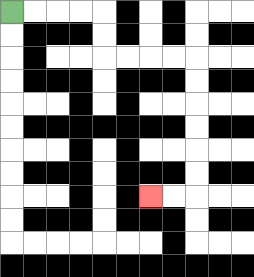{'start': '[0, 0]', 'end': '[6, 8]', 'path_directions': 'R,R,R,R,D,D,R,R,R,R,D,D,D,D,D,D,L,L', 'path_coordinates': '[[0, 0], [1, 0], [2, 0], [3, 0], [4, 0], [4, 1], [4, 2], [5, 2], [6, 2], [7, 2], [8, 2], [8, 3], [8, 4], [8, 5], [8, 6], [8, 7], [8, 8], [7, 8], [6, 8]]'}